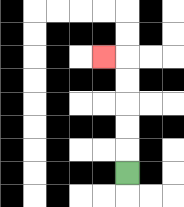{'start': '[5, 7]', 'end': '[4, 2]', 'path_directions': 'U,U,U,U,U,L', 'path_coordinates': '[[5, 7], [5, 6], [5, 5], [5, 4], [5, 3], [5, 2], [4, 2]]'}